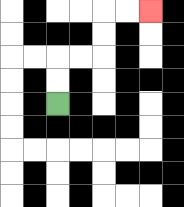{'start': '[2, 4]', 'end': '[6, 0]', 'path_directions': 'U,U,R,R,U,U,R,R', 'path_coordinates': '[[2, 4], [2, 3], [2, 2], [3, 2], [4, 2], [4, 1], [4, 0], [5, 0], [6, 0]]'}